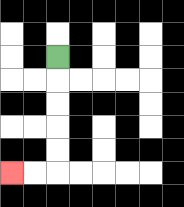{'start': '[2, 2]', 'end': '[0, 7]', 'path_directions': 'D,D,D,D,D,L,L', 'path_coordinates': '[[2, 2], [2, 3], [2, 4], [2, 5], [2, 6], [2, 7], [1, 7], [0, 7]]'}